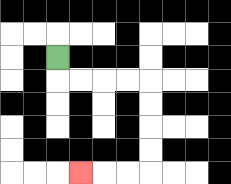{'start': '[2, 2]', 'end': '[3, 7]', 'path_directions': 'D,R,R,R,R,D,D,D,D,L,L,L', 'path_coordinates': '[[2, 2], [2, 3], [3, 3], [4, 3], [5, 3], [6, 3], [6, 4], [6, 5], [6, 6], [6, 7], [5, 7], [4, 7], [3, 7]]'}